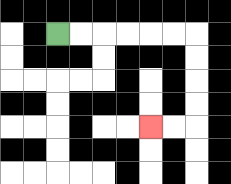{'start': '[2, 1]', 'end': '[6, 5]', 'path_directions': 'R,R,R,R,R,R,D,D,D,D,L,L', 'path_coordinates': '[[2, 1], [3, 1], [4, 1], [5, 1], [6, 1], [7, 1], [8, 1], [8, 2], [8, 3], [8, 4], [8, 5], [7, 5], [6, 5]]'}